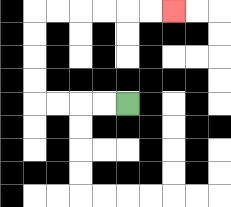{'start': '[5, 4]', 'end': '[7, 0]', 'path_directions': 'L,L,L,L,U,U,U,U,R,R,R,R,R,R', 'path_coordinates': '[[5, 4], [4, 4], [3, 4], [2, 4], [1, 4], [1, 3], [1, 2], [1, 1], [1, 0], [2, 0], [3, 0], [4, 0], [5, 0], [6, 0], [7, 0]]'}